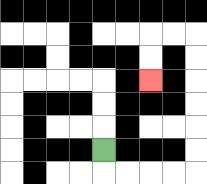{'start': '[4, 6]', 'end': '[6, 3]', 'path_directions': 'D,R,R,R,R,U,U,U,U,U,U,L,L,D,D', 'path_coordinates': '[[4, 6], [4, 7], [5, 7], [6, 7], [7, 7], [8, 7], [8, 6], [8, 5], [8, 4], [8, 3], [8, 2], [8, 1], [7, 1], [6, 1], [6, 2], [6, 3]]'}